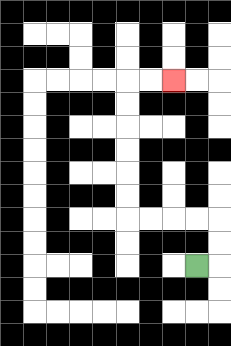{'start': '[8, 11]', 'end': '[7, 3]', 'path_directions': 'R,U,U,L,L,L,L,U,U,U,U,U,U,R,R', 'path_coordinates': '[[8, 11], [9, 11], [9, 10], [9, 9], [8, 9], [7, 9], [6, 9], [5, 9], [5, 8], [5, 7], [5, 6], [5, 5], [5, 4], [5, 3], [6, 3], [7, 3]]'}